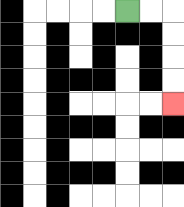{'start': '[5, 0]', 'end': '[7, 4]', 'path_directions': 'R,R,D,D,D,D', 'path_coordinates': '[[5, 0], [6, 0], [7, 0], [7, 1], [7, 2], [7, 3], [7, 4]]'}